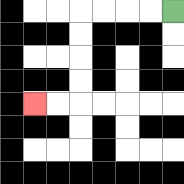{'start': '[7, 0]', 'end': '[1, 4]', 'path_directions': 'L,L,L,L,D,D,D,D,L,L', 'path_coordinates': '[[7, 0], [6, 0], [5, 0], [4, 0], [3, 0], [3, 1], [3, 2], [3, 3], [3, 4], [2, 4], [1, 4]]'}